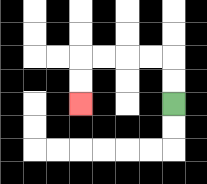{'start': '[7, 4]', 'end': '[3, 4]', 'path_directions': 'U,U,L,L,L,L,D,D', 'path_coordinates': '[[7, 4], [7, 3], [7, 2], [6, 2], [5, 2], [4, 2], [3, 2], [3, 3], [3, 4]]'}